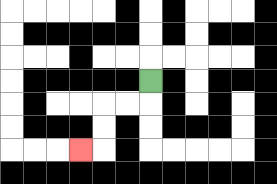{'start': '[6, 3]', 'end': '[3, 6]', 'path_directions': 'D,L,L,D,D,L', 'path_coordinates': '[[6, 3], [6, 4], [5, 4], [4, 4], [4, 5], [4, 6], [3, 6]]'}